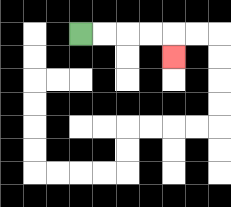{'start': '[3, 1]', 'end': '[7, 2]', 'path_directions': 'R,R,R,R,D', 'path_coordinates': '[[3, 1], [4, 1], [5, 1], [6, 1], [7, 1], [7, 2]]'}